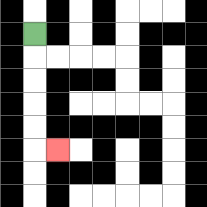{'start': '[1, 1]', 'end': '[2, 6]', 'path_directions': 'D,D,D,D,D,R', 'path_coordinates': '[[1, 1], [1, 2], [1, 3], [1, 4], [1, 5], [1, 6], [2, 6]]'}